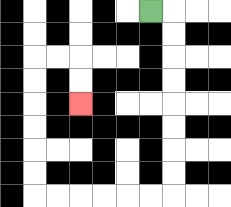{'start': '[6, 0]', 'end': '[3, 4]', 'path_directions': 'R,D,D,D,D,D,D,D,D,L,L,L,L,L,L,U,U,U,U,U,U,R,R,D,D', 'path_coordinates': '[[6, 0], [7, 0], [7, 1], [7, 2], [7, 3], [7, 4], [7, 5], [7, 6], [7, 7], [7, 8], [6, 8], [5, 8], [4, 8], [3, 8], [2, 8], [1, 8], [1, 7], [1, 6], [1, 5], [1, 4], [1, 3], [1, 2], [2, 2], [3, 2], [3, 3], [3, 4]]'}